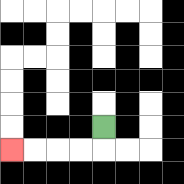{'start': '[4, 5]', 'end': '[0, 6]', 'path_directions': 'D,L,L,L,L', 'path_coordinates': '[[4, 5], [4, 6], [3, 6], [2, 6], [1, 6], [0, 6]]'}